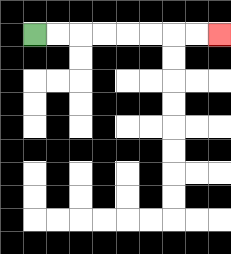{'start': '[1, 1]', 'end': '[9, 1]', 'path_directions': 'R,R,R,R,R,R,R,R', 'path_coordinates': '[[1, 1], [2, 1], [3, 1], [4, 1], [5, 1], [6, 1], [7, 1], [8, 1], [9, 1]]'}